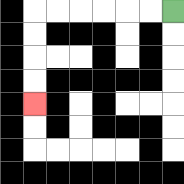{'start': '[7, 0]', 'end': '[1, 4]', 'path_directions': 'L,L,L,L,L,L,D,D,D,D', 'path_coordinates': '[[7, 0], [6, 0], [5, 0], [4, 0], [3, 0], [2, 0], [1, 0], [1, 1], [1, 2], [1, 3], [1, 4]]'}